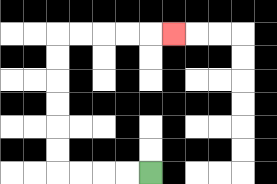{'start': '[6, 7]', 'end': '[7, 1]', 'path_directions': 'L,L,L,L,U,U,U,U,U,U,R,R,R,R,R', 'path_coordinates': '[[6, 7], [5, 7], [4, 7], [3, 7], [2, 7], [2, 6], [2, 5], [2, 4], [2, 3], [2, 2], [2, 1], [3, 1], [4, 1], [5, 1], [6, 1], [7, 1]]'}